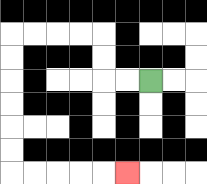{'start': '[6, 3]', 'end': '[5, 7]', 'path_directions': 'L,L,U,U,L,L,L,L,D,D,D,D,D,D,R,R,R,R,R', 'path_coordinates': '[[6, 3], [5, 3], [4, 3], [4, 2], [4, 1], [3, 1], [2, 1], [1, 1], [0, 1], [0, 2], [0, 3], [0, 4], [0, 5], [0, 6], [0, 7], [1, 7], [2, 7], [3, 7], [4, 7], [5, 7]]'}